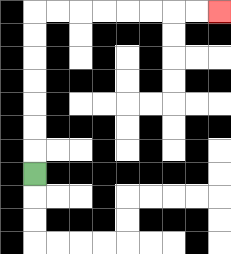{'start': '[1, 7]', 'end': '[9, 0]', 'path_directions': 'U,U,U,U,U,U,U,R,R,R,R,R,R,R,R', 'path_coordinates': '[[1, 7], [1, 6], [1, 5], [1, 4], [1, 3], [1, 2], [1, 1], [1, 0], [2, 0], [3, 0], [4, 0], [5, 0], [6, 0], [7, 0], [8, 0], [9, 0]]'}